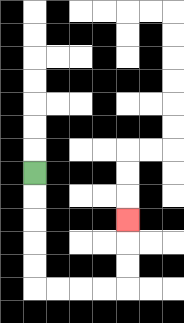{'start': '[1, 7]', 'end': '[5, 9]', 'path_directions': 'D,D,D,D,D,R,R,R,R,U,U,U', 'path_coordinates': '[[1, 7], [1, 8], [1, 9], [1, 10], [1, 11], [1, 12], [2, 12], [3, 12], [4, 12], [5, 12], [5, 11], [5, 10], [5, 9]]'}